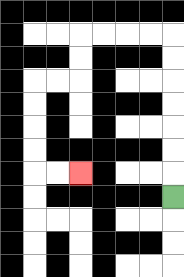{'start': '[7, 8]', 'end': '[3, 7]', 'path_directions': 'U,U,U,U,U,U,U,L,L,L,L,D,D,L,L,D,D,D,D,R,R', 'path_coordinates': '[[7, 8], [7, 7], [7, 6], [7, 5], [7, 4], [7, 3], [7, 2], [7, 1], [6, 1], [5, 1], [4, 1], [3, 1], [3, 2], [3, 3], [2, 3], [1, 3], [1, 4], [1, 5], [1, 6], [1, 7], [2, 7], [3, 7]]'}